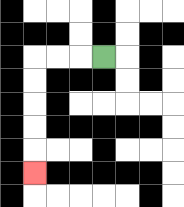{'start': '[4, 2]', 'end': '[1, 7]', 'path_directions': 'L,L,L,D,D,D,D,D', 'path_coordinates': '[[4, 2], [3, 2], [2, 2], [1, 2], [1, 3], [1, 4], [1, 5], [1, 6], [1, 7]]'}